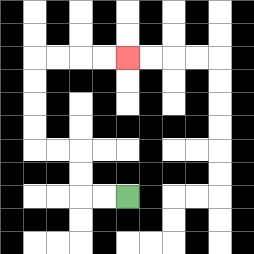{'start': '[5, 8]', 'end': '[5, 2]', 'path_directions': 'L,L,U,U,L,L,U,U,U,U,R,R,R,R', 'path_coordinates': '[[5, 8], [4, 8], [3, 8], [3, 7], [3, 6], [2, 6], [1, 6], [1, 5], [1, 4], [1, 3], [1, 2], [2, 2], [3, 2], [4, 2], [5, 2]]'}